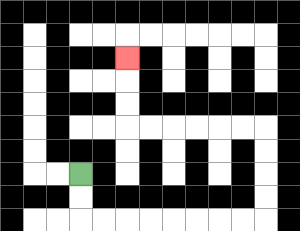{'start': '[3, 7]', 'end': '[5, 2]', 'path_directions': 'D,D,R,R,R,R,R,R,R,R,U,U,U,U,L,L,L,L,L,L,U,U,U', 'path_coordinates': '[[3, 7], [3, 8], [3, 9], [4, 9], [5, 9], [6, 9], [7, 9], [8, 9], [9, 9], [10, 9], [11, 9], [11, 8], [11, 7], [11, 6], [11, 5], [10, 5], [9, 5], [8, 5], [7, 5], [6, 5], [5, 5], [5, 4], [5, 3], [5, 2]]'}